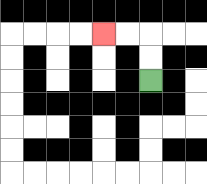{'start': '[6, 3]', 'end': '[4, 1]', 'path_directions': 'U,U,L,L', 'path_coordinates': '[[6, 3], [6, 2], [6, 1], [5, 1], [4, 1]]'}